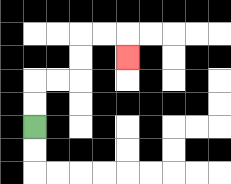{'start': '[1, 5]', 'end': '[5, 2]', 'path_directions': 'U,U,R,R,U,U,R,R,D', 'path_coordinates': '[[1, 5], [1, 4], [1, 3], [2, 3], [3, 3], [3, 2], [3, 1], [4, 1], [5, 1], [5, 2]]'}